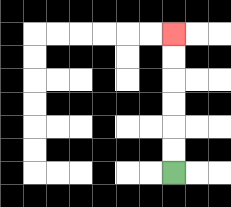{'start': '[7, 7]', 'end': '[7, 1]', 'path_directions': 'U,U,U,U,U,U', 'path_coordinates': '[[7, 7], [7, 6], [7, 5], [7, 4], [7, 3], [7, 2], [7, 1]]'}